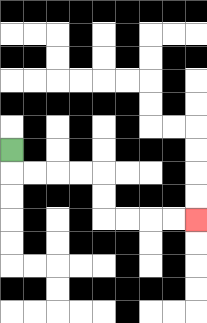{'start': '[0, 6]', 'end': '[8, 9]', 'path_directions': 'D,R,R,R,R,D,D,R,R,R,R', 'path_coordinates': '[[0, 6], [0, 7], [1, 7], [2, 7], [3, 7], [4, 7], [4, 8], [4, 9], [5, 9], [6, 9], [7, 9], [8, 9]]'}